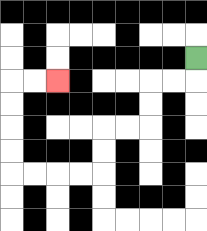{'start': '[8, 2]', 'end': '[2, 3]', 'path_directions': 'D,L,L,D,D,L,L,D,D,L,L,L,L,U,U,U,U,R,R', 'path_coordinates': '[[8, 2], [8, 3], [7, 3], [6, 3], [6, 4], [6, 5], [5, 5], [4, 5], [4, 6], [4, 7], [3, 7], [2, 7], [1, 7], [0, 7], [0, 6], [0, 5], [0, 4], [0, 3], [1, 3], [2, 3]]'}